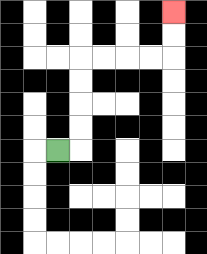{'start': '[2, 6]', 'end': '[7, 0]', 'path_directions': 'R,U,U,U,U,R,R,R,R,U,U', 'path_coordinates': '[[2, 6], [3, 6], [3, 5], [3, 4], [3, 3], [3, 2], [4, 2], [5, 2], [6, 2], [7, 2], [7, 1], [7, 0]]'}